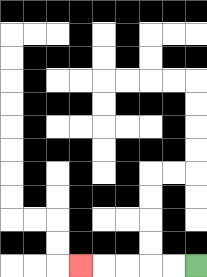{'start': '[8, 11]', 'end': '[3, 11]', 'path_directions': 'L,L,L,L,L', 'path_coordinates': '[[8, 11], [7, 11], [6, 11], [5, 11], [4, 11], [3, 11]]'}